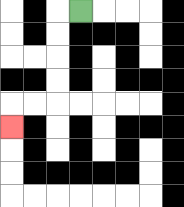{'start': '[3, 0]', 'end': '[0, 5]', 'path_directions': 'L,D,D,D,D,L,L,D', 'path_coordinates': '[[3, 0], [2, 0], [2, 1], [2, 2], [2, 3], [2, 4], [1, 4], [0, 4], [0, 5]]'}